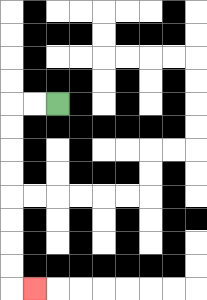{'start': '[2, 4]', 'end': '[1, 12]', 'path_directions': 'L,L,D,D,D,D,D,D,D,D,R', 'path_coordinates': '[[2, 4], [1, 4], [0, 4], [0, 5], [0, 6], [0, 7], [0, 8], [0, 9], [0, 10], [0, 11], [0, 12], [1, 12]]'}